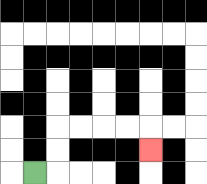{'start': '[1, 7]', 'end': '[6, 6]', 'path_directions': 'R,U,U,R,R,R,R,D', 'path_coordinates': '[[1, 7], [2, 7], [2, 6], [2, 5], [3, 5], [4, 5], [5, 5], [6, 5], [6, 6]]'}